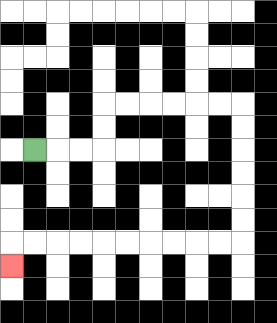{'start': '[1, 6]', 'end': '[0, 11]', 'path_directions': 'R,R,R,U,U,R,R,R,R,R,R,D,D,D,D,D,D,L,L,L,L,L,L,L,L,L,L,D', 'path_coordinates': '[[1, 6], [2, 6], [3, 6], [4, 6], [4, 5], [4, 4], [5, 4], [6, 4], [7, 4], [8, 4], [9, 4], [10, 4], [10, 5], [10, 6], [10, 7], [10, 8], [10, 9], [10, 10], [9, 10], [8, 10], [7, 10], [6, 10], [5, 10], [4, 10], [3, 10], [2, 10], [1, 10], [0, 10], [0, 11]]'}